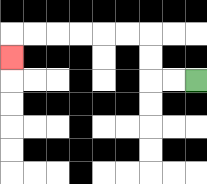{'start': '[8, 3]', 'end': '[0, 2]', 'path_directions': 'L,L,U,U,L,L,L,L,L,L,D', 'path_coordinates': '[[8, 3], [7, 3], [6, 3], [6, 2], [6, 1], [5, 1], [4, 1], [3, 1], [2, 1], [1, 1], [0, 1], [0, 2]]'}